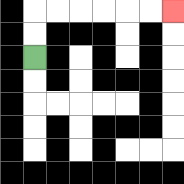{'start': '[1, 2]', 'end': '[7, 0]', 'path_directions': 'U,U,R,R,R,R,R,R', 'path_coordinates': '[[1, 2], [1, 1], [1, 0], [2, 0], [3, 0], [4, 0], [5, 0], [6, 0], [7, 0]]'}